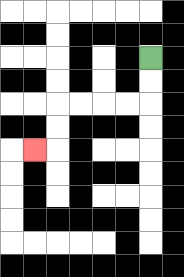{'start': '[6, 2]', 'end': '[1, 6]', 'path_directions': 'D,D,L,L,L,L,D,D,L', 'path_coordinates': '[[6, 2], [6, 3], [6, 4], [5, 4], [4, 4], [3, 4], [2, 4], [2, 5], [2, 6], [1, 6]]'}